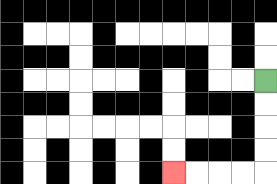{'start': '[11, 3]', 'end': '[7, 7]', 'path_directions': 'D,D,D,D,L,L,L,L', 'path_coordinates': '[[11, 3], [11, 4], [11, 5], [11, 6], [11, 7], [10, 7], [9, 7], [8, 7], [7, 7]]'}